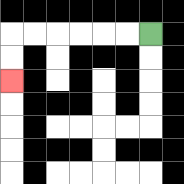{'start': '[6, 1]', 'end': '[0, 3]', 'path_directions': 'L,L,L,L,L,L,D,D', 'path_coordinates': '[[6, 1], [5, 1], [4, 1], [3, 1], [2, 1], [1, 1], [0, 1], [0, 2], [0, 3]]'}